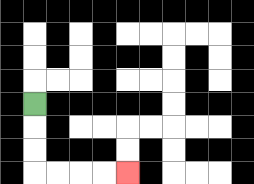{'start': '[1, 4]', 'end': '[5, 7]', 'path_directions': 'D,D,D,R,R,R,R', 'path_coordinates': '[[1, 4], [1, 5], [1, 6], [1, 7], [2, 7], [3, 7], [4, 7], [5, 7]]'}